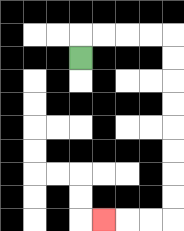{'start': '[3, 2]', 'end': '[4, 9]', 'path_directions': 'U,R,R,R,R,D,D,D,D,D,D,D,D,L,L,L', 'path_coordinates': '[[3, 2], [3, 1], [4, 1], [5, 1], [6, 1], [7, 1], [7, 2], [7, 3], [7, 4], [7, 5], [7, 6], [7, 7], [7, 8], [7, 9], [6, 9], [5, 9], [4, 9]]'}